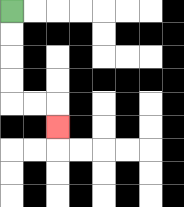{'start': '[0, 0]', 'end': '[2, 5]', 'path_directions': 'D,D,D,D,R,R,D', 'path_coordinates': '[[0, 0], [0, 1], [0, 2], [0, 3], [0, 4], [1, 4], [2, 4], [2, 5]]'}